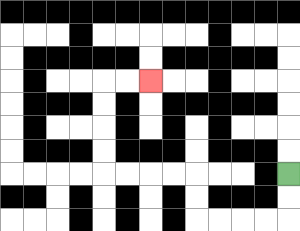{'start': '[12, 7]', 'end': '[6, 3]', 'path_directions': 'D,D,L,L,L,L,U,U,L,L,L,L,U,U,U,U,R,R', 'path_coordinates': '[[12, 7], [12, 8], [12, 9], [11, 9], [10, 9], [9, 9], [8, 9], [8, 8], [8, 7], [7, 7], [6, 7], [5, 7], [4, 7], [4, 6], [4, 5], [4, 4], [4, 3], [5, 3], [6, 3]]'}